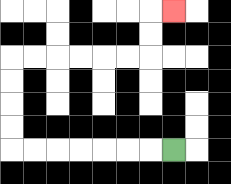{'start': '[7, 6]', 'end': '[7, 0]', 'path_directions': 'L,L,L,L,L,L,L,U,U,U,U,R,R,R,R,R,R,U,U,R', 'path_coordinates': '[[7, 6], [6, 6], [5, 6], [4, 6], [3, 6], [2, 6], [1, 6], [0, 6], [0, 5], [0, 4], [0, 3], [0, 2], [1, 2], [2, 2], [3, 2], [4, 2], [5, 2], [6, 2], [6, 1], [6, 0], [7, 0]]'}